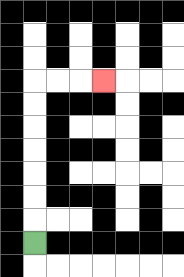{'start': '[1, 10]', 'end': '[4, 3]', 'path_directions': 'U,U,U,U,U,U,U,R,R,R', 'path_coordinates': '[[1, 10], [1, 9], [1, 8], [1, 7], [1, 6], [1, 5], [1, 4], [1, 3], [2, 3], [3, 3], [4, 3]]'}